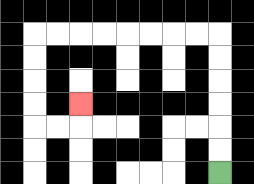{'start': '[9, 7]', 'end': '[3, 4]', 'path_directions': 'U,U,U,U,U,U,L,L,L,L,L,L,L,L,D,D,D,D,R,R,U', 'path_coordinates': '[[9, 7], [9, 6], [9, 5], [9, 4], [9, 3], [9, 2], [9, 1], [8, 1], [7, 1], [6, 1], [5, 1], [4, 1], [3, 1], [2, 1], [1, 1], [1, 2], [1, 3], [1, 4], [1, 5], [2, 5], [3, 5], [3, 4]]'}